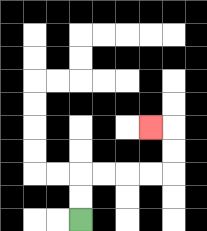{'start': '[3, 9]', 'end': '[6, 5]', 'path_directions': 'U,U,R,R,R,R,U,U,L', 'path_coordinates': '[[3, 9], [3, 8], [3, 7], [4, 7], [5, 7], [6, 7], [7, 7], [7, 6], [7, 5], [6, 5]]'}